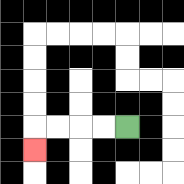{'start': '[5, 5]', 'end': '[1, 6]', 'path_directions': 'L,L,L,L,D', 'path_coordinates': '[[5, 5], [4, 5], [3, 5], [2, 5], [1, 5], [1, 6]]'}